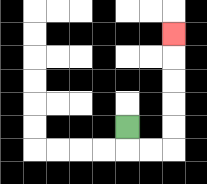{'start': '[5, 5]', 'end': '[7, 1]', 'path_directions': 'D,R,R,U,U,U,U,U', 'path_coordinates': '[[5, 5], [5, 6], [6, 6], [7, 6], [7, 5], [7, 4], [7, 3], [7, 2], [7, 1]]'}